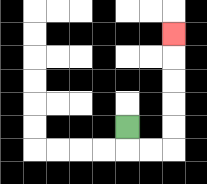{'start': '[5, 5]', 'end': '[7, 1]', 'path_directions': 'D,R,R,U,U,U,U,U', 'path_coordinates': '[[5, 5], [5, 6], [6, 6], [7, 6], [7, 5], [7, 4], [7, 3], [7, 2], [7, 1]]'}